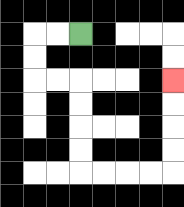{'start': '[3, 1]', 'end': '[7, 3]', 'path_directions': 'L,L,D,D,R,R,D,D,D,D,R,R,R,R,U,U,U,U', 'path_coordinates': '[[3, 1], [2, 1], [1, 1], [1, 2], [1, 3], [2, 3], [3, 3], [3, 4], [3, 5], [3, 6], [3, 7], [4, 7], [5, 7], [6, 7], [7, 7], [7, 6], [7, 5], [7, 4], [7, 3]]'}